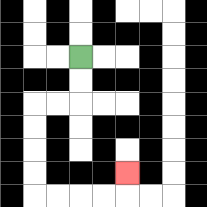{'start': '[3, 2]', 'end': '[5, 7]', 'path_directions': 'D,D,L,L,D,D,D,D,R,R,R,R,U', 'path_coordinates': '[[3, 2], [3, 3], [3, 4], [2, 4], [1, 4], [1, 5], [1, 6], [1, 7], [1, 8], [2, 8], [3, 8], [4, 8], [5, 8], [5, 7]]'}